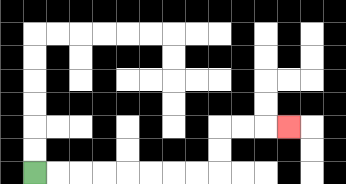{'start': '[1, 7]', 'end': '[12, 5]', 'path_directions': 'R,R,R,R,R,R,R,R,U,U,R,R,R', 'path_coordinates': '[[1, 7], [2, 7], [3, 7], [4, 7], [5, 7], [6, 7], [7, 7], [8, 7], [9, 7], [9, 6], [9, 5], [10, 5], [11, 5], [12, 5]]'}